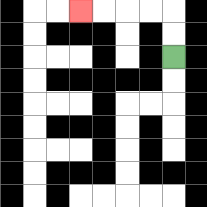{'start': '[7, 2]', 'end': '[3, 0]', 'path_directions': 'U,U,L,L,L,L', 'path_coordinates': '[[7, 2], [7, 1], [7, 0], [6, 0], [5, 0], [4, 0], [3, 0]]'}